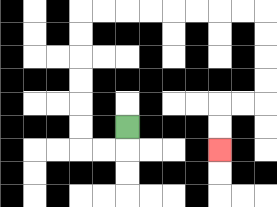{'start': '[5, 5]', 'end': '[9, 6]', 'path_directions': 'D,L,L,U,U,U,U,U,U,R,R,R,R,R,R,R,R,D,D,D,D,L,L,D,D', 'path_coordinates': '[[5, 5], [5, 6], [4, 6], [3, 6], [3, 5], [3, 4], [3, 3], [3, 2], [3, 1], [3, 0], [4, 0], [5, 0], [6, 0], [7, 0], [8, 0], [9, 0], [10, 0], [11, 0], [11, 1], [11, 2], [11, 3], [11, 4], [10, 4], [9, 4], [9, 5], [9, 6]]'}